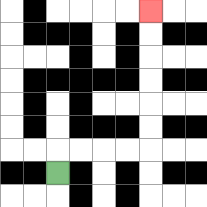{'start': '[2, 7]', 'end': '[6, 0]', 'path_directions': 'U,R,R,R,R,U,U,U,U,U,U', 'path_coordinates': '[[2, 7], [2, 6], [3, 6], [4, 6], [5, 6], [6, 6], [6, 5], [6, 4], [6, 3], [6, 2], [6, 1], [6, 0]]'}